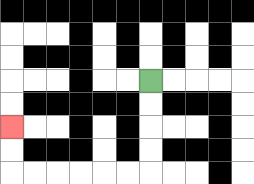{'start': '[6, 3]', 'end': '[0, 5]', 'path_directions': 'D,D,D,D,L,L,L,L,L,L,U,U', 'path_coordinates': '[[6, 3], [6, 4], [6, 5], [6, 6], [6, 7], [5, 7], [4, 7], [3, 7], [2, 7], [1, 7], [0, 7], [0, 6], [0, 5]]'}